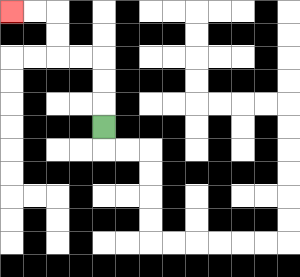{'start': '[4, 5]', 'end': '[0, 0]', 'path_directions': 'U,U,U,L,L,U,U,L,L', 'path_coordinates': '[[4, 5], [4, 4], [4, 3], [4, 2], [3, 2], [2, 2], [2, 1], [2, 0], [1, 0], [0, 0]]'}